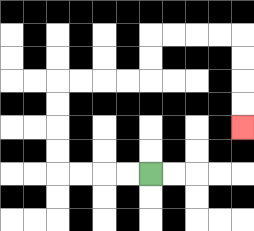{'start': '[6, 7]', 'end': '[10, 5]', 'path_directions': 'L,L,L,L,U,U,U,U,R,R,R,R,U,U,R,R,R,R,D,D,D,D', 'path_coordinates': '[[6, 7], [5, 7], [4, 7], [3, 7], [2, 7], [2, 6], [2, 5], [2, 4], [2, 3], [3, 3], [4, 3], [5, 3], [6, 3], [6, 2], [6, 1], [7, 1], [8, 1], [9, 1], [10, 1], [10, 2], [10, 3], [10, 4], [10, 5]]'}